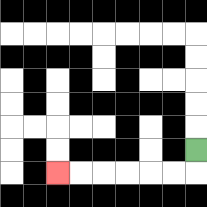{'start': '[8, 6]', 'end': '[2, 7]', 'path_directions': 'D,L,L,L,L,L,L', 'path_coordinates': '[[8, 6], [8, 7], [7, 7], [6, 7], [5, 7], [4, 7], [3, 7], [2, 7]]'}